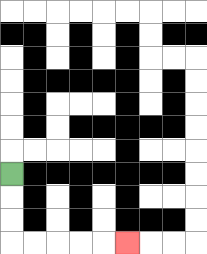{'start': '[0, 7]', 'end': '[5, 10]', 'path_directions': 'D,D,D,R,R,R,R,R', 'path_coordinates': '[[0, 7], [0, 8], [0, 9], [0, 10], [1, 10], [2, 10], [3, 10], [4, 10], [5, 10]]'}